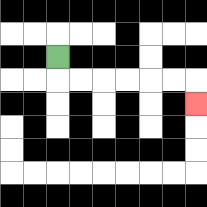{'start': '[2, 2]', 'end': '[8, 4]', 'path_directions': 'D,R,R,R,R,R,R,D', 'path_coordinates': '[[2, 2], [2, 3], [3, 3], [4, 3], [5, 3], [6, 3], [7, 3], [8, 3], [8, 4]]'}